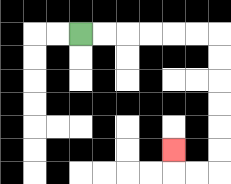{'start': '[3, 1]', 'end': '[7, 6]', 'path_directions': 'R,R,R,R,R,R,D,D,D,D,D,D,L,L,U', 'path_coordinates': '[[3, 1], [4, 1], [5, 1], [6, 1], [7, 1], [8, 1], [9, 1], [9, 2], [9, 3], [9, 4], [9, 5], [9, 6], [9, 7], [8, 7], [7, 7], [7, 6]]'}